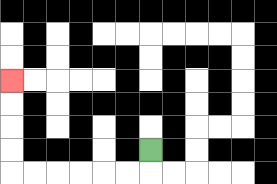{'start': '[6, 6]', 'end': '[0, 3]', 'path_directions': 'D,L,L,L,L,L,L,U,U,U,U', 'path_coordinates': '[[6, 6], [6, 7], [5, 7], [4, 7], [3, 7], [2, 7], [1, 7], [0, 7], [0, 6], [0, 5], [0, 4], [0, 3]]'}